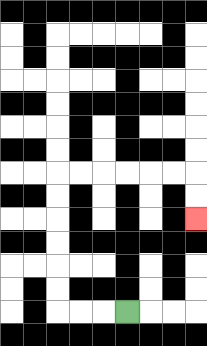{'start': '[5, 13]', 'end': '[8, 9]', 'path_directions': 'L,L,L,U,U,U,U,U,U,R,R,R,R,R,R,D,D', 'path_coordinates': '[[5, 13], [4, 13], [3, 13], [2, 13], [2, 12], [2, 11], [2, 10], [2, 9], [2, 8], [2, 7], [3, 7], [4, 7], [5, 7], [6, 7], [7, 7], [8, 7], [8, 8], [8, 9]]'}